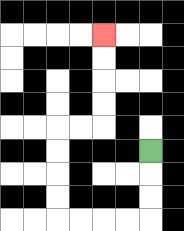{'start': '[6, 6]', 'end': '[4, 1]', 'path_directions': 'D,D,D,L,L,L,L,U,U,U,U,R,R,U,U,U,U', 'path_coordinates': '[[6, 6], [6, 7], [6, 8], [6, 9], [5, 9], [4, 9], [3, 9], [2, 9], [2, 8], [2, 7], [2, 6], [2, 5], [3, 5], [4, 5], [4, 4], [4, 3], [4, 2], [4, 1]]'}